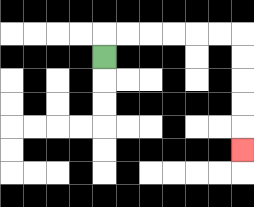{'start': '[4, 2]', 'end': '[10, 6]', 'path_directions': 'U,R,R,R,R,R,R,D,D,D,D,D', 'path_coordinates': '[[4, 2], [4, 1], [5, 1], [6, 1], [7, 1], [8, 1], [9, 1], [10, 1], [10, 2], [10, 3], [10, 4], [10, 5], [10, 6]]'}